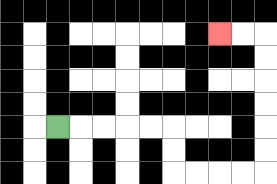{'start': '[2, 5]', 'end': '[9, 1]', 'path_directions': 'R,R,R,R,R,D,D,R,R,R,R,U,U,U,U,U,U,L,L', 'path_coordinates': '[[2, 5], [3, 5], [4, 5], [5, 5], [6, 5], [7, 5], [7, 6], [7, 7], [8, 7], [9, 7], [10, 7], [11, 7], [11, 6], [11, 5], [11, 4], [11, 3], [11, 2], [11, 1], [10, 1], [9, 1]]'}